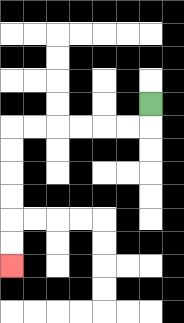{'start': '[6, 4]', 'end': '[0, 11]', 'path_directions': 'D,L,L,L,L,L,L,D,D,D,D,D,D', 'path_coordinates': '[[6, 4], [6, 5], [5, 5], [4, 5], [3, 5], [2, 5], [1, 5], [0, 5], [0, 6], [0, 7], [0, 8], [0, 9], [0, 10], [0, 11]]'}